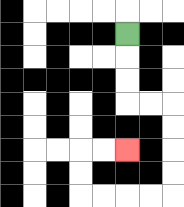{'start': '[5, 1]', 'end': '[5, 6]', 'path_directions': 'D,D,D,R,R,D,D,D,D,L,L,L,L,U,U,R,R', 'path_coordinates': '[[5, 1], [5, 2], [5, 3], [5, 4], [6, 4], [7, 4], [7, 5], [7, 6], [7, 7], [7, 8], [6, 8], [5, 8], [4, 8], [3, 8], [3, 7], [3, 6], [4, 6], [5, 6]]'}